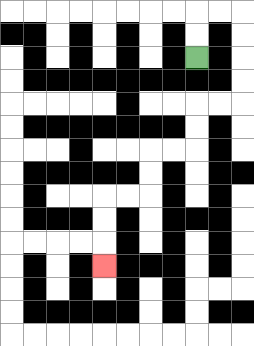{'start': '[8, 2]', 'end': '[4, 11]', 'path_directions': 'U,U,R,R,D,D,D,D,L,L,D,D,L,L,D,D,L,L,D,D,D', 'path_coordinates': '[[8, 2], [8, 1], [8, 0], [9, 0], [10, 0], [10, 1], [10, 2], [10, 3], [10, 4], [9, 4], [8, 4], [8, 5], [8, 6], [7, 6], [6, 6], [6, 7], [6, 8], [5, 8], [4, 8], [4, 9], [4, 10], [4, 11]]'}